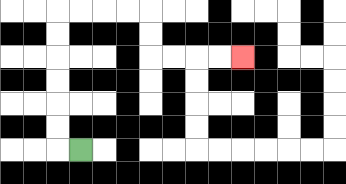{'start': '[3, 6]', 'end': '[10, 2]', 'path_directions': 'L,U,U,U,U,U,U,R,R,R,R,D,D,R,R,R,R', 'path_coordinates': '[[3, 6], [2, 6], [2, 5], [2, 4], [2, 3], [2, 2], [2, 1], [2, 0], [3, 0], [4, 0], [5, 0], [6, 0], [6, 1], [6, 2], [7, 2], [8, 2], [9, 2], [10, 2]]'}